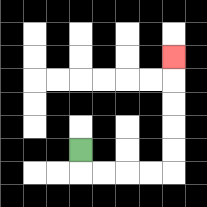{'start': '[3, 6]', 'end': '[7, 2]', 'path_directions': 'D,R,R,R,R,U,U,U,U,U', 'path_coordinates': '[[3, 6], [3, 7], [4, 7], [5, 7], [6, 7], [7, 7], [7, 6], [7, 5], [7, 4], [7, 3], [7, 2]]'}